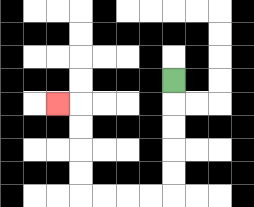{'start': '[7, 3]', 'end': '[2, 4]', 'path_directions': 'D,D,D,D,D,L,L,L,L,U,U,U,U,L', 'path_coordinates': '[[7, 3], [7, 4], [7, 5], [7, 6], [7, 7], [7, 8], [6, 8], [5, 8], [4, 8], [3, 8], [3, 7], [3, 6], [3, 5], [3, 4], [2, 4]]'}